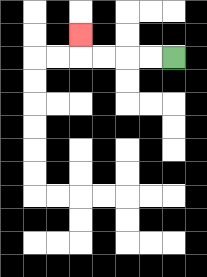{'start': '[7, 2]', 'end': '[3, 1]', 'path_directions': 'L,L,L,L,U', 'path_coordinates': '[[7, 2], [6, 2], [5, 2], [4, 2], [3, 2], [3, 1]]'}